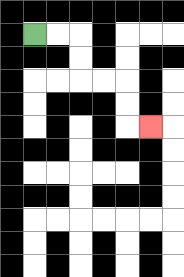{'start': '[1, 1]', 'end': '[6, 5]', 'path_directions': 'R,R,D,D,R,R,D,D,R', 'path_coordinates': '[[1, 1], [2, 1], [3, 1], [3, 2], [3, 3], [4, 3], [5, 3], [5, 4], [5, 5], [6, 5]]'}